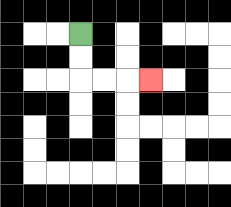{'start': '[3, 1]', 'end': '[6, 3]', 'path_directions': 'D,D,R,R,R', 'path_coordinates': '[[3, 1], [3, 2], [3, 3], [4, 3], [5, 3], [6, 3]]'}